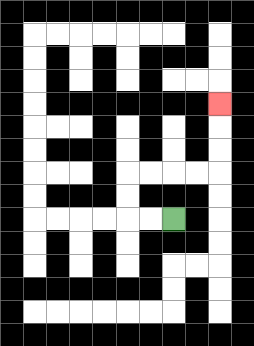{'start': '[7, 9]', 'end': '[9, 4]', 'path_directions': 'L,L,U,U,R,R,R,R,U,U,U', 'path_coordinates': '[[7, 9], [6, 9], [5, 9], [5, 8], [5, 7], [6, 7], [7, 7], [8, 7], [9, 7], [9, 6], [9, 5], [9, 4]]'}